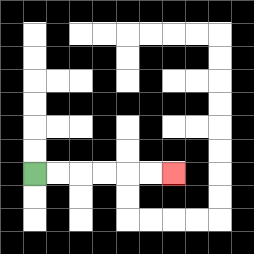{'start': '[1, 7]', 'end': '[7, 7]', 'path_directions': 'R,R,R,R,R,R', 'path_coordinates': '[[1, 7], [2, 7], [3, 7], [4, 7], [5, 7], [6, 7], [7, 7]]'}